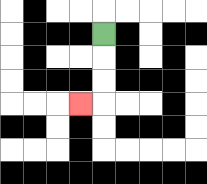{'start': '[4, 1]', 'end': '[3, 4]', 'path_directions': 'D,D,D,L', 'path_coordinates': '[[4, 1], [4, 2], [4, 3], [4, 4], [3, 4]]'}